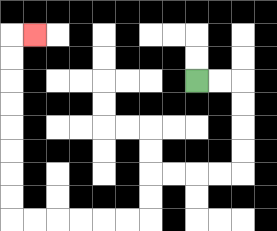{'start': '[8, 3]', 'end': '[1, 1]', 'path_directions': 'R,R,D,D,D,D,L,L,L,L,D,D,L,L,L,L,L,L,U,U,U,U,U,U,U,U,R', 'path_coordinates': '[[8, 3], [9, 3], [10, 3], [10, 4], [10, 5], [10, 6], [10, 7], [9, 7], [8, 7], [7, 7], [6, 7], [6, 8], [6, 9], [5, 9], [4, 9], [3, 9], [2, 9], [1, 9], [0, 9], [0, 8], [0, 7], [0, 6], [0, 5], [0, 4], [0, 3], [0, 2], [0, 1], [1, 1]]'}